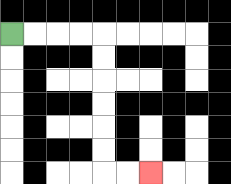{'start': '[0, 1]', 'end': '[6, 7]', 'path_directions': 'R,R,R,R,D,D,D,D,D,D,R,R', 'path_coordinates': '[[0, 1], [1, 1], [2, 1], [3, 1], [4, 1], [4, 2], [4, 3], [4, 4], [4, 5], [4, 6], [4, 7], [5, 7], [6, 7]]'}